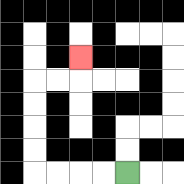{'start': '[5, 7]', 'end': '[3, 2]', 'path_directions': 'L,L,L,L,U,U,U,U,R,R,U', 'path_coordinates': '[[5, 7], [4, 7], [3, 7], [2, 7], [1, 7], [1, 6], [1, 5], [1, 4], [1, 3], [2, 3], [3, 3], [3, 2]]'}